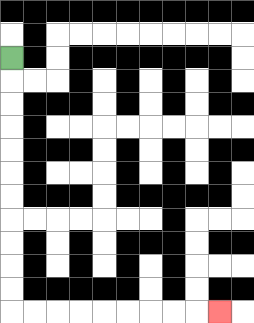{'start': '[0, 2]', 'end': '[9, 13]', 'path_directions': 'D,D,D,D,D,D,D,D,D,D,D,R,R,R,R,R,R,R,R,R', 'path_coordinates': '[[0, 2], [0, 3], [0, 4], [0, 5], [0, 6], [0, 7], [0, 8], [0, 9], [0, 10], [0, 11], [0, 12], [0, 13], [1, 13], [2, 13], [3, 13], [4, 13], [5, 13], [6, 13], [7, 13], [8, 13], [9, 13]]'}